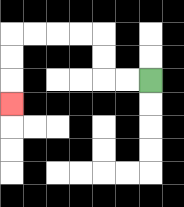{'start': '[6, 3]', 'end': '[0, 4]', 'path_directions': 'L,L,U,U,L,L,L,L,D,D,D', 'path_coordinates': '[[6, 3], [5, 3], [4, 3], [4, 2], [4, 1], [3, 1], [2, 1], [1, 1], [0, 1], [0, 2], [0, 3], [0, 4]]'}